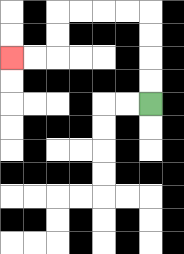{'start': '[6, 4]', 'end': '[0, 2]', 'path_directions': 'U,U,U,U,L,L,L,L,D,D,L,L', 'path_coordinates': '[[6, 4], [6, 3], [6, 2], [6, 1], [6, 0], [5, 0], [4, 0], [3, 0], [2, 0], [2, 1], [2, 2], [1, 2], [0, 2]]'}